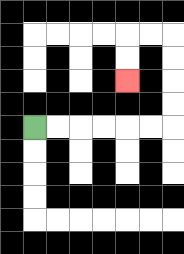{'start': '[1, 5]', 'end': '[5, 3]', 'path_directions': 'R,R,R,R,R,R,U,U,U,U,L,L,D,D', 'path_coordinates': '[[1, 5], [2, 5], [3, 5], [4, 5], [5, 5], [6, 5], [7, 5], [7, 4], [7, 3], [7, 2], [7, 1], [6, 1], [5, 1], [5, 2], [5, 3]]'}